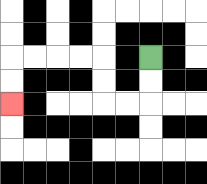{'start': '[6, 2]', 'end': '[0, 4]', 'path_directions': 'D,D,L,L,U,U,L,L,L,L,D,D', 'path_coordinates': '[[6, 2], [6, 3], [6, 4], [5, 4], [4, 4], [4, 3], [4, 2], [3, 2], [2, 2], [1, 2], [0, 2], [0, 3], [0, 4]]'}